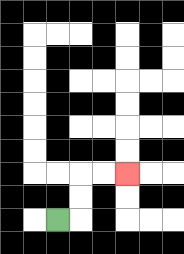{'start': '[2, 9]', 'end': '[5, 7]', 'path_directions': 'R,U,U,R,R', 'path_coordinates': '[[2, 9], [3, 9], [3, 8], [3, 7], [4, 7], [5, 7]]'}